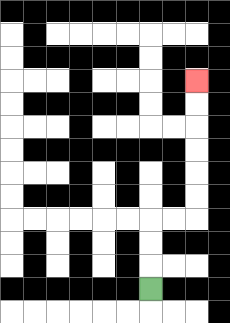{'start': '[6, 12]', 'end': '[8, 3]', 'path_directions': 'U,U,U,R,R,U,U,U,U,U,U', 'path_coordinates': '[[6, 12], [6, 11], [6, 10], [6, 9], [7, 9], [8, 9], [8, 8], [8, 7], [8, 6], [8, 5], [8, 4], [8, 3]]'}